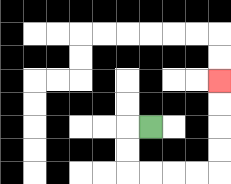{'start': '[6, 5]', 'end': '[9, 3]', 'path_directions': 'L,D,D,R,R,R,R,U,U,U,U', 'path_coordinates': '[[6, 5], [5, 5], [5, 6], [5, 7], [6, 7], [7, 7], [8, 7], [9, 7], [9, 6], [9, 5], [9, 4], [9, 3]]'}